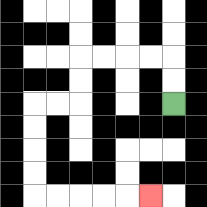{'start': '[7, 4]', 'end': '[6, 8]', 'path_directions': 'U,U,L,L,L,L,D,D,L,L,D,D,D,D,R,R,R,R,R', 'path_coordinates': '[[7, 4], [7, 3], [7, 2], [6, 2], [5, 2], [4, 2], [3, 2], [3, 3], [3, 4], [2, 4], [1, 4], [1, 5], [1, 6], [1, 7], [1, 8], [2, 8], [3, 8], [4, 8], [5, 8], [6, 8]]'}